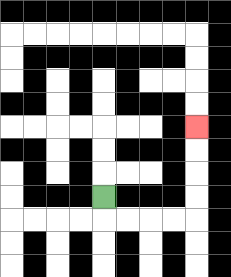{'start': '[4, 8]', 'end': '[8, 5]', 'path_directions': 'D,R,R,R,R,U,U,U,U', 'path_coordinates': '[[4, 8], [4, 9], [5, 9], [6, 9], [7, 9], [8, 9], [8, 8], [8, 7], [8, 6], [8, 5]]'}